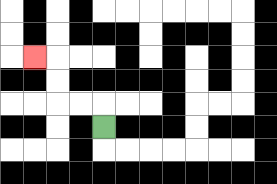{'start': '[4, 5]', 'end': '[1, 2]', 'path_directions': 'U,L,L,U,U,L', 'path_coordinates': '[[4, 5], [4, 4], [3, 4], [2, 4], [2, 3], [2, 2], [1, 2]]'}